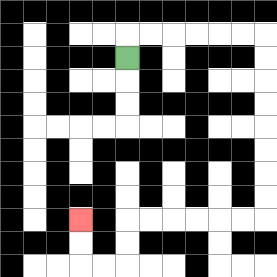{'start': '[5, 2]', 'end': '[3, 9]', 'path_directions': 'U,R,R,R,R,R,R,D,D,D,D,D,D,D,D,L,L,L,L,L,L,D,D,L,L,U,U', 'path_coordinates': '[[5, 2], [5, 1], [6, 1], [7, 1], [8, 1], [9, 1], [10, 1], [11, 1], [11, 2], [11, 3], [11, 4], [11, 5], [11, 6], [11, 7], [11, 8], [11, 9], [10, 9], [9, 9], [8, 9], [7, 9], [6, 9], [5, 9], [5, 10], [5, 11], [4, 11], [3, 11], [3, 10], [3, 9]]'}